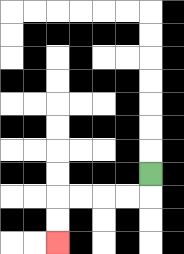{'start': '[6, 7]', 'end': '[2, 10]', 'path_directions': 'D,L,L,L,L,D,D', 'path_coordinates': '[[6, 7], [6, 8], [5, 8], [4, 8], [3, 8], [2, 8], [2, 9], [2, 10]]'}